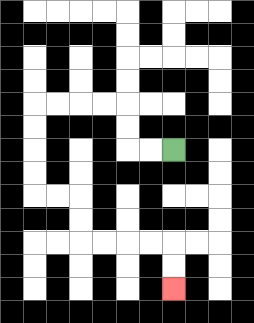{'start': '[7, 6]', 'end': '[7, 12]', 'path_directions': 'L,L,U,U,L,L,L,L,D,D,D,D,R,R,D,D,R,R,R,R,D,D', 'path_coordinates': '[[7, 6], [6, 6], [5, 6], [5, 5], [5, 4], [4, 4], [3, 4], [2, 4], [1, 4], [1, 5], [1, 6], [1, 7], [1, 8], [2, 8], [3, 8], [3, 9], [3, 10], [4, 10], [5, 10], [6, 10], [7, 10], [7, 11], [7, 12]]'}